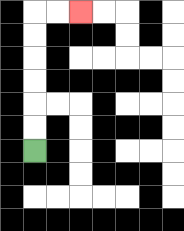{'start': '[1, 6]', 'end': '[3, 0]', 'path_directions': 'U,U,U,U,U,U,R,R', 'path_coordinates': '[[1, 6], [1, 5], [1, 4], [1, 3], [1, 2], [1, 1], [1, 0], [2, 0], [3, 0]]'}